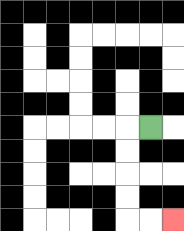{'start': '[6, 5]', 'end': '[7, 9]', 'path_directions': 'L,D,D,D,D,R,R', 'path_coordinates': '[[6, 5], [5, 5], [5, 6], [5, 7], [5, 8], [5, 9], [6, 9], [7, 9]]'}